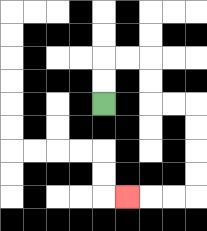{'start': '[4, 4]', 'end': '[5, 8]', 'path_directions': 'U,U,R,R,D,D,R,R,D,D,D,D,L,L,L', 'path_coordinates': '[[4, 4], [4, 3], [4, 2], [5, 2], [6, 2], [6, 3], [6, 4], [7, 4], [8, 4], [8, 5], [8, 6], [8, 7], [8, 8], [7, 8], [6, 8], [5, 8]]'}